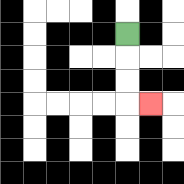{'start': '[5, 1]', 'end': '[6, 4]', 'path_directions': 'D,D,D,R', 'path_coordinates': '[[5, 1], [5, 2], [5, 3], [5, 4], [6, 4]]'}